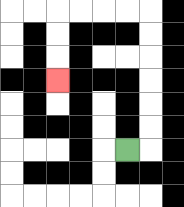{'start': '[5, 6]', 'end': '[2, 3]', 'path_directions': 'R,U,U,U,U,U,U,L,L,L,L,D,D,D', 'path_coordinates': '[[5, 6], [6, 6], [6, 5], [6, 4], [6, 3], [6, 2], [6, 1], [6, 0], [5, 0], [4, 0], [3, 0], [2, 0], [2, 1], [2, 2], [2, 3]]'}